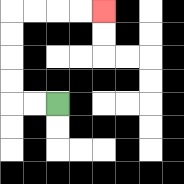{'start': '[2, 4]', 'end': '[4, 0]', 'path_directions': 'L,L,U,U,U,U,R,R,R,R', 'path_coordinates': '[[2, 4], [1, 4], [0, 4], [0, 3], [0, 2], [0, 1], [0, 0], [1, 0], [2, 0], [3, 0], [4, 0]]'}